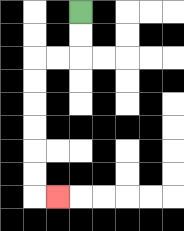{'start': '[3, 0]', 'end': '[2, 8]', 'path_directions': 'D,D,L,L,D,D,D,D,D,D,R', 'path_coordinates': '[[3, 0], [3, 1], [3, 2], [2, 2], [1, 2], [1, 3], [1, 4], [1, 5], [1, 6], [1, 7], [1, 8], [2, 8]]'}